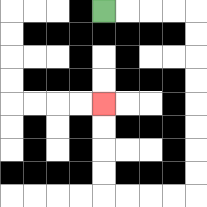{'start': '[4, 0]', 'end': '[4, 4]', 'path_directions': 'R,R,R,R,D,D,D,D,D,D,D,D,L,L,L,L,U,U,U,U', 'path_coordinates': '[[4, 0], [5, 0], [6, 0], [7, 0], [8, 0], [8, 1], [8, 2], [8, 3], [8, 4], [8, 5], [8, 6], [8, 7], [8, 8], [7, 8], [6, 8], [5, 8], [4, 8], [4, 7], [4, 6], [4, 5], [4, 4]]'}